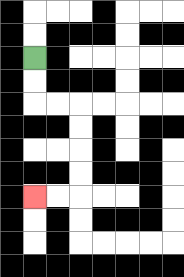{'start': '[1, 2]', 'end': '[1, 8]', 'path_directions': 'D,D,R,R,D,D,D,D,L,L', 'path_coordinates': '[[1, 2], [1, 3], [1, 4], [2, 4], [3, 4], [3, 5], [3, 6], [3, 7], [3, 8], [2, 8], [1, 8]]'}